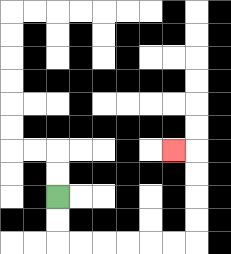{'start': '[2, 8]', 'end': '[7, 6]', 'path_directions': 'D,D,R,R,R,R,R,R,U,U,U,U,L', 'path_coordinates': '[[2, 8], [2, 9], [2, 10], [3, 10], [4, 10], [5, 10], [6, 10], [7, 10], [8, 10], [8, 9], [8, 8], [8, 7], [8, 6], [7, 6]]'}